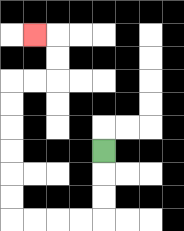{'start': '[4, 6]', 'end': '[1, 1]', 'path_directions': 'D,D,D,L,L,L,L,U,U,U,U,U,U,R,R,U,U,L', 'path_coordinates': '[[4, 6], [4, 7], [4, 8], [4, 9], [3, 9], [2, 9], [1, 9], [0, 9], [0, 8], [0, 7], [0, 6], [0, 5], [0, 4], [0, 3], [1, 3], [2, 3], [2, 2], [2, 1], [1, 1]]'}